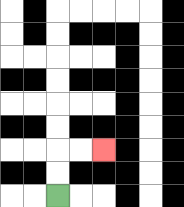{'start': '[2, 8]', 'end': '[4, 6]', 'path_directions': 'U,U,R,R', 'path_coordinates': '[[2, 8], [2, 7], [2, 6], [3, 6], [4, 6]]'}